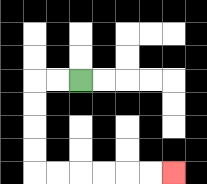{'start': '[3, 3]', 'end': '[7, 7]', 'path_directions': 'L,L,D,D,D,D,R,R,R,R,R,R', 'path_coordinates': '[[3, 3], [2, 3], [1, 3], [1, 4], [1, 5], [1, 6], [1, 7], [2, 7], [3, 7], [4, 7], [5, 7], [6, 7], [7, 7]]'}